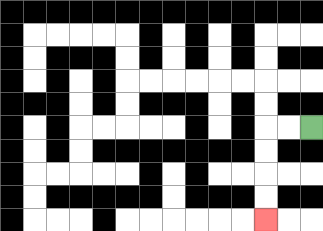{'start': '[13, 5]', 'end': '[11, 9]', 'path_directions': 'L,L,D,D,D,D', 'path_coordinates': '[[13, 5], [12, 5], [11, 5], [11, 6], [11, 7], [11, 8], [11, 9]]'}